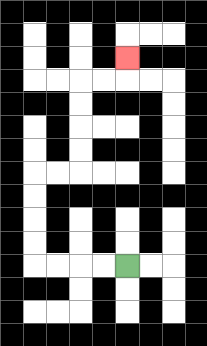{'start': '[5, 11]', 'end': '[5, 2]', 'path_directions': 'L,L,L,L,U,U,U,U,R,R,U,U,U,U,R,R,U', 'path_coordinates': '[[5, 11], [4, 11], [3, 11], [2, 11], [1, 11], [1, 10], [1, 9], [1, 8], [1, 7], [2, 7], [3, 7], [3, 6], [3, 5], [3, 4], [3, 3], [4, 3], [5, 3], [5, 2]]'}